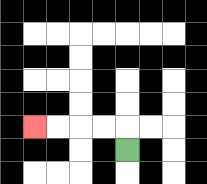{'start': '[5, 6]', 'end': '[1, 5]', 'path_directions': 'U,L,L,L,L', 'path_coordinates': '[[5, 6], [5, 5], [4, 5], [3, 5], [2, 5], [1, 5]]'}